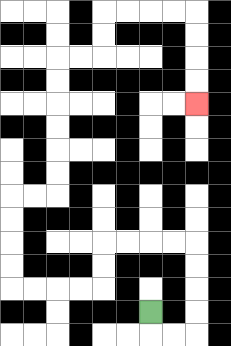{'start': '[6, 13]', 'end': '[8, 4]', 'path_directions': 'D,R,R,U,U,U,U,L,L,L,L,D,D,L,L,L,L,U,U,U,U,R,R,U,U,U,U,U,U,R,R,U,U,R,R,R,R,D,D,D,D', 'path_coordinates': '[[6, 13], [6, 14], [7, 14], [8, 14], [8, 13], [8, 12], [8, 11], [8, 10], [7, 10], [6, 10], [5, 10], [4, 10], [4, 11], [4, 12], [3, 12], [2, 12], [1, 12], [0, 12], [0, 11], [0, 10], [0, 9], [0, 8], [1, 8], [2, 8], [2, 7], [2, 6], [2, 5], [2, 4], [2, 3], [2, 2], [3, 2], [4, 2], [4, 1], [4, 0], [5, 0], [6, 0], [7, 0], [8, 0], [8, 1], [8, 2], [8, 3], [8, 4]]'}